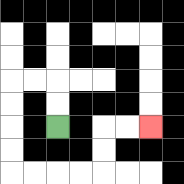{'start': '[2, 5]', 'end': '[6, 5]', 'path_directions': 'U,U,L,L,D,D,D,D,R,R,R,R,U,U,R,R', 'path_coordinates': '[[2, 5], [2, 4], [2, 3], [1, 3], [0, 3], [0, 4], [0, 5], [0, 6], [0, 7], [1, 7], [2, 7], [3, 7], [4, 7], [4, 6], [4, 5], [5, 5], [6, 5]]'}